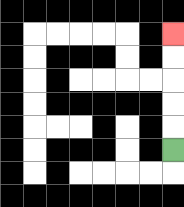{'start': '[7, 6]', 'end': '[7, 1]', 'path_directions': 'U,U,U,U,U', 'path_coordinates': '[[7, 6], [7, 5], [7, 4], [7, 3], [7, 2], [7, 1]]'}